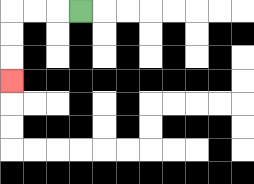{'start': '[3, 0]', 'end': '[0, 3]', 'path_directions': 'L,L,L,D,D,D', 'path_coordinates': '[[3, 0], [2, 0], [1, 0], [0, 0], [0, 1], [0, 2], [0, 3]]'}